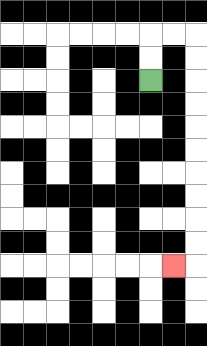{'start': '[6, 3]', 'end': '[7, 11]', 'path_directions': 'U,U,R,R,D,D,D,D,D,D,D,D,D,D,L', 'path_coordinates': '[[6, 3], [6, 2], [6, 1], [7, 1], [8, 1], [8, 2], [8, 3], [8, 4], [8, 5], [8, 6], [8, 7], [8, 8], [8, 9], [8, 10], [8, 11], [7, 11]]'}